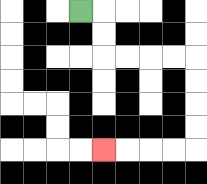{'start': '[3, 0]', 'end': '[4, 6]', 'path_directions': 'R,D,D,R,R,R,R,D,D,D,D,L,L,L,L', 'path_coordinates': '[[3, 0], [4, 0], [4, 1], [4, 2], [5, 2], [6, 2], [7, 2], [8, 2], [8, 3], [8, 4], [8, 5], [8, 6], [7, 6], [6, 6], [5, 6], [4, 6]]'}